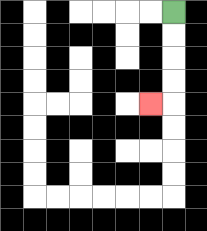{'start': '[7, 0]', 'end': '[6, 4]', 'path_directions': 'D,D,D,D,L', 'path_coordinates': '[[7, 0], [7, 1], [7, 2], [7, 3], [7, 4], [6, 4]]'}